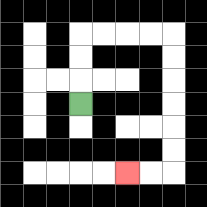{'start': '[3, 4]', 'end': '[5, 7]', 'path_directions': 'U,U,U,R,R,R,R,D,D,D,D,D,D,L,L', 'path_coordinates': '[[3, 4], [3, 3], [3, 2], [3, 1], [4, 1], [5, 1], [6, 1], [7, 1], [7, 2], [7, 3], [7, 4], [7, 5], [7, 6], [7, 7], [6, 7], [5, 7]]'}